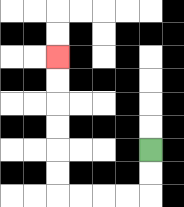{'start': '[6, 6]', 'end': '[2, 2]', 'path_directions': 'D,D,L,L,L,L,U,U,U,U,U,U', 'path_coordinates': '[[6, 6], [6, 7], [6, 8], [5, 8], [4, 8], [3, 8], [2, 8], [2, 7], [2, 6], [2, 5], [2, 4], [2, 3], [2, 2]]'}